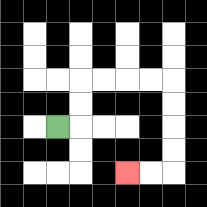{'start': '[2, 5]', 'end': '[5, 7]', 'path_directions': 'R,U,U,R,R,R,R,D,D,D,D,L,L', 'path_coordinates': '[[2, 5], [3, 5], [3, 4], [3, 3], [4, 3], [5, 3], [6, 3], [7, 3], [7, 4], [7, 5], [7, 6], [7, 7], [6, 7], [5, 7]]'}